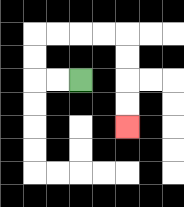{'start': '[3, 3]', 'end': '[5, 5]', 'path_directions': 'L,L,U,U,R,R,R,R,D,D,D,D', 'path_coordinates': '[[3, 3], [2, 3], [1, 3], [1, 2], [1, 1], [2, 1], [3, 1], [4, 1], [5, 1], [5, 2], [5, 3], [5, 4], [5, 5]]'}